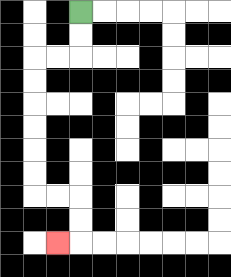{'start': '[3, 0]', 'end': '[2, 10]', 'path_directions': 'D,D,L,L,D,D,D,D,D,D,R,R,D,D,L', 'path_coordinates': '[[3, 0], [3, 1], [3, 2], [2, 2], [1, 2], [1, 3], [1, 4], [1, 5], [1, 6], [1, 7], [1, 8], [2, 8], [3, 8], [3, 9], [3, 10], [2, 10]]'}